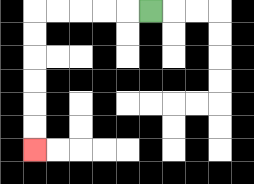{'start': '[6, 0]', 'end': '[1, 6]', 'path_directions': 'L,L,L,L,L,D,D,D,D,D,D', 'path_coordinates': '[[6, 0], [5, 0], [4, 0], [3, 0], [2, 0], [1, 0], [1, 1], [1, 2], [1, 3], [1, 4], [1, 5], [1, 6]]'}